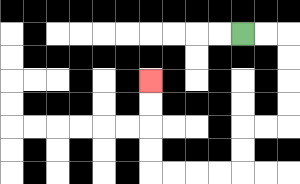{'start': '[10, 1]', 'end': '[6, 3]', 'path_directions': 'R,R,D,D,D,D,L,L,D,D,L,L,L,L,U,U,U,U', 'path_coordinates': '[[10, 1], [11, 1], [12, 1], [12, 2], [12, 3], [12, 4], [12, 5], [11, 5], [10, 5], [10, 6], [10, 7], [9, 7], [8, 7], [7, 7], [6, 7], [6, 6], [6, 5], [6, 4], [6, 3]]'}